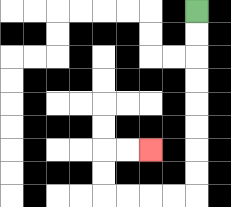{'start': '[8, 0]', 'end': '[6, 6]', 'path_directions': 'D,D,D,D,D,D,D,D,L,L,L,L,U,U,R,R', 'path_coordinates': '[[8, 0], [8, 1], [8, 2], [8, 3], [8, 4], [8, 5], [8, 6], [8, 7], [8, 8], [7, 8], [6, 8], [5, 8], [4, 8], [4, 7], [4, 6], [5, 6], [6, 6]]'}